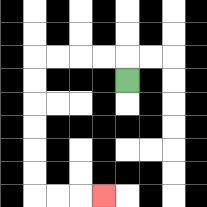{'start': '[5, 3]', 'end': '[4, 8]', 'path_directions': 'U,L,L,L,L,D,D,D,D,D,D,R,R,R', 'path_coordinates': '[[5, 3], [5, 2], [4, 2], [3, 2], [2, 2], [1, 2], [1, 3], [1, 4], [1, 5], [1, 6], [1, 7], [1, 8], [2, 8], [3, 8], [4, 8]]'}